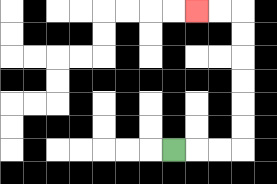{'start': '[7, 6]', 'end': '[8, 0]', 'path_directions': 'R,R,R,U,U,U,U,U,U,L,L', 'path_coordinates': '[[7, 6], [8, 6], [9, 6], [10, 6], [10, 5], [10, 4], [10, 3], [10, 2], [10, 1], [10, 0], [9, 0], [8, 0]]'}